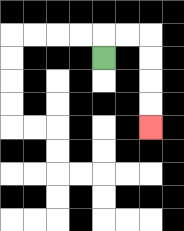{'start': '[4, 2]', 'end': '[6, 5]', 'path_directions': 'U,R,R,D,D,D,D', 'path_coordinates': '[[4, 2], [4, 1], [5, 1], [6, 1], [6, 2], [6, 3], [6, 4], [6, 5]]'}